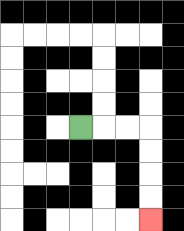{'start': '[3, 5]', 'end': '[6, 9]', 'path_directions': 'R,R,R,D,D,D,D', 'path_coordinates': '[[3, 5], [4, 5], [5, 5], [6, 5], [6, 6], [6, 7], [6, 8], [6, 9]]'}